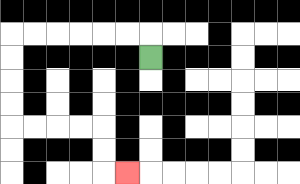{'start': '[6, 2]', 'end': '[5, 7]', 'path_directions': 'U,L,L,L,L,L,L,D,D,D,D,R,R,R,R,D,D,R', 'path_coordinates': '[[6, 2], [6, 1], [5, 1], [4, 1], [3, 1], [2, 1], [1, 1], [0, 1], [0, 2], [0, 3], [0, 4], [0, 5], [1, 5], [2, 5], [3, 5], [4, 5], [4, 6], [4, 7], [5, 7]]'}